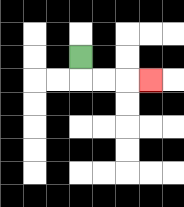{'start': '[3, 2]', 'end': '[6, 3]', 'path_directions': 'D,R,R,R', 'path_coordinates': '[[3, 2], [3, 3], [4, 3], [5, 3], [6, 3]]'}